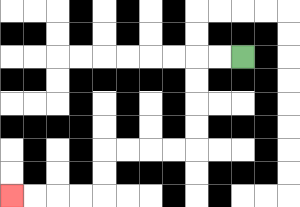{'start': '[10, 2]', 'end': '[0, 8]', 'path_directions': 'L,L,D,D,D,D,L,L,L,L,D,D,L,L,L,L', 'path_coordinates': '[[10, 2], [9, 2], [8, 2], [8, 3], [8, 4], [8, 5], [8, 6], [7, 6], [6, 6], [5, 6], [4, 6], [4, 7], [4, 8], [3, 8], [2, 8], [1, 8], [0, 8]]'}